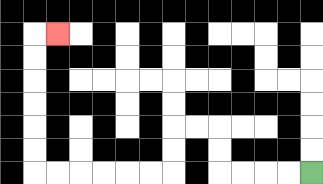{'start': '[13, 7]', 'end': '[2, 1]', 'path_directions': 'L,L,L,L,U,U,L,L,D,D,L,L,L,L,L,L,U,U,U,U,U,U,R', 'path_coordinates': '[[13, 7], [12, 7], [11, 7], [10, 7], [9, 7], [9, 6], [9, 5], [8, 5], [7, 5], [7, 6], [7, 7], [6, 7], [5, 7], [4, 7], [3, 7], [2, 7], [1, 7], [1, 6], [1, 5], [1, 4], [1, 3], [1, 2], [1, 1], [2, 1]]'}